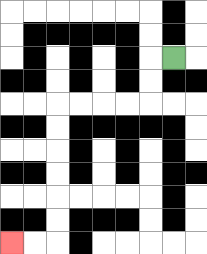{'start': '[7, 2]', 'end': '[0, 10]', 'path_directions': 'L,D,D,L,L,L,L,D,D,D,D,D,D,L,L', 'path_coordinates': '[[7, 2], [6, 2], [6, 3], [6, 4], [5, 4], [4, 4], [3, 4], [2, 4], [2, 5], [2, 6], [2, 7], [2, 8], [2, 9], [2, 10], [1, 10], [0, 10]]'}